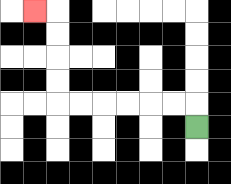{'start': '[8, 5]', 'end': '[1, 0]', 'path_directions': 'U,L,L,L,L,L,L,U,U,U,U,L', 'path_coordinates': '[[8, 5], [8, 4], [7, 4], [6, 4], [5, 4], [4, 4], [3, 4], [2, 4], [2, 3], [2, 2], [2, 1], [2, 0], [1, 0]]'}